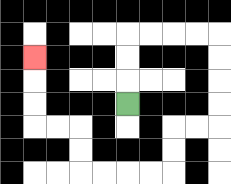{'start': '[5, 4]', 'end': '[1, 2]', 'path_directions': 'U,U,U,R,R,R,R,D,D,D,D,L,L,D,D,L,L,L,L,U,U,L,L,U,U,U', 'path_coordinates': '[[5, 4], [5, 3], [5, 2], [5, 1], [6, 1], [7, 1], [8, 1], [9, 1], [9, 2], [9, 3], [9, 4], [9, 5], [8, 5], [7, 5], [7, 6], [7, 7], [6, 7], [5, 7], [4, 7], [3, 7], [3, 6], [3, 5], [2, 5], [1, 5], [1, 4], [1, 3], [1, 2]]'}